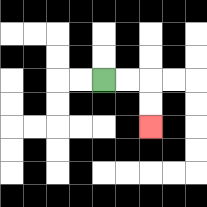{'start': '[4, 3]', 'end': '[6, 5]', 'path_directions': 'R,R,D,D', 'path_coordinates': '[[4, 3], [5, 3], [6, 3], [6, 4], [6, 5]]'}